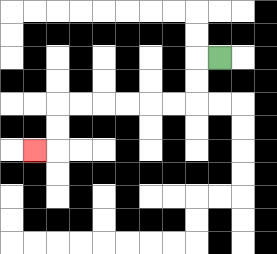{'start': '[9, 2]', 'end': '[1, 6]', 'path_directions': 'L,D,D,L,L,L,L,L,L,D,D,L', 'path_coordinates': '[[9, 2], [8, 2], [8, 3], [8, 4], [7, 4], [6, 4], [5, 4], [4, 4], [3, 4], [2, 4], [2, 5], [2, 6], [1, 6]]'}